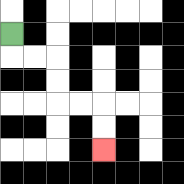{'start': '[0, 1]', 'end': '[4, 6]', 'path_directions': 'D,R,R,D,D,R,R,D,D', 'path_coordinates': '[[0, 1], [0, 2], [1, 2], [2, 2], [2, 3], [2, 4], [3, 4], [4, 4], [4, 5], [4, 6]]'}